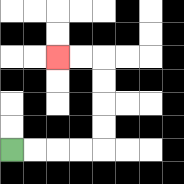{'start': '[0, 6]', 'end': '[2, 2]', 'path_directions': 'R,R,R,R,U,U,U,U,L,L', 'path_coordinates': '[[0, 6], [1, 6], [2, 6], [3, 6], [4, 6], [4, 5], [4, 4], [4, 3], [4, 2], [3, 2], [2, 2]]'}